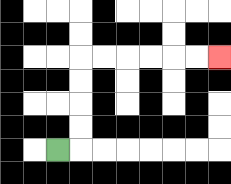{'start': '[2, 6]', 'end': '[9, 2]', 'path_directions': 'R,U,U,U,U,R,R,R,R,R,R', 'path_coordinates': '[[2, 6], [3, 6], [3, 5], [3, 4], [3, 3], [3, 2], [4, 2], [5, 2], [6, 2], [7, 2], [8, 2], [9, 2]]'}